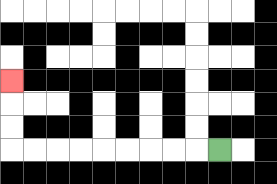{'start': '[9, 6]', 'end': '[0, 3]', 'path_directions': 'L,L,L,L,L,L,L,L,L,U,U,U', 'path_coordinates': '[[9, 6], [8, 6], [7, 6], [6, 6], [5, 6], [4, 6], [3, 6], [2, 6], [1, 6], [0, 6], [0, 5], [0, 4], [0, 3]]'}